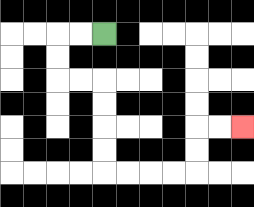{'start': '[4, 1]', 'end': '[10, 5]', 'path_directions': 'L,L,D,D,R,R,D,D,D,D,R,R,R,R,U,U,R,R', 'path_coordinates': '[[4, 1], [3, 1], [2, 1], [2, 2], [2, 3], [3, 3], [4, 3], [4, 4], [4, 5], [4, 6], [4, 7], [5, 7], [6, 7], [7, 7], [8, 7], [8, 6], [8, 5], [9, 5], [10, 5]]'}